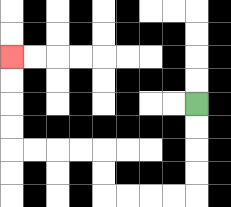{'start': '[8, 4]', 'end': '[0, 2]', 'path_directions': 'D,D,D,D,L,L,L,L,U,U,L,L,L,L,U,U,U,U', 'path_coordinates': '[[8, 4], [8, 5], [8, 6], [8, 7], [8, 8], [7, 8], [6, 8], [5, 8], [4, 8], [4, 7], [4, 6], [3, 6], [2, 6], [1, 6], [0, 6], [0, 5], [0, 4], [0, 3], [0, 2]]'}